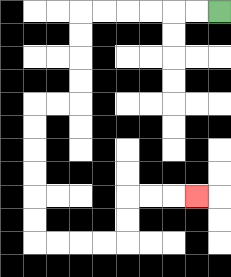{'start': '[9, 0]', 'end': '[8, 8]', 'path_directions': 'L,L,L,L,L,L,D,D,D,D,L,L,D,D,D,D,D,D,R,R,R,R,U,U,R,R,R', 'path_coordinates': '[[9, 0], [8, 0], [7, 0], [6, 0], [5, 0], [4, 0], [3, 0], [3, 1], [3, 2], [3, 3], [3, 4], [2, 4], [1, 4], [1, 5], [1, 6], [1, 7], [1, 8], [1, 9], [1, 10], [2, 10], [3, 10], [4, 10], [5, 10], [5, 9], [5, 8], [6, 8], [7, 8], [8, 8]]'}